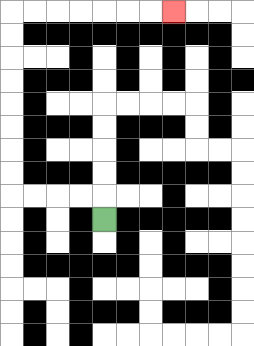{'start': '[4, 9]', 'end': '[7, 0]', 'path_directions': 'U,L,L,L,L,U,U,U,U,U,U,U,U,R,R,R,R,R,R,R', 'path_coordinates': '[[4, 9], [4, 8], [3, 8], [2, 8], [1, 8], [0, 8], [0, 7], [0, 6], [0, 5], [0, 4], [0, 3], [0, 2], [0, 1], [0, 0], [1, 0], [2, 0], [3, 0], [4, 0], [5, 0], [6, 0], [7, 0]]'}